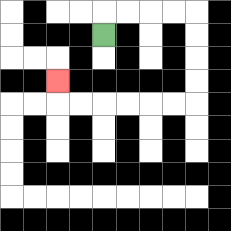{'start': '[4, 1]', 'end': '[2, 3]', 'path_directions': 'U,R,R,R,R,D,D,D,D,L,L,L,L,L,L,U', 'path_coordinates': '[[4, 1], [4, 0], [5, 0], [6, 0], [7, 0], [8, 0], [8, 1], [8, 2], [8, 3], [8, 4], [7, 4], [6, 4], [5, 4], [4, 4], [3, 4], [2, 4], [2, 3]]'}